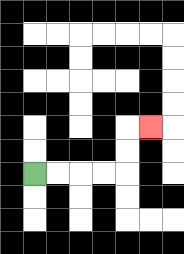{'start': '[1, 7]', 'end': '[6, 5]', 'path_directions': 'R,R,R,R,U,U,R', 'path_coordinates': '[[1, 7], [2, 7], [3, 7], [4, 7], [5, 7], [5, 6], [5, 5], [6, 5]]'}